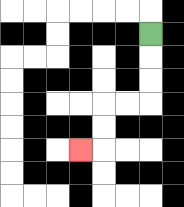{'start': '[6, 1]', 'end': '[3, 6]', 'path_directions': 'D,D,D,L,L,D,D,L', 'path_coordinates': '[[6, 1], [6, 2], [6, 3], [6, 4], [5, 4], [4, 4], [4, 5], [4, 6], [3, 6]]'}